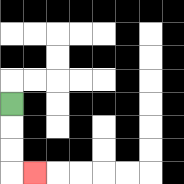{'start': '[0, 4]', 'end': '[1, 7]', 'path_directions': 'D,D,D,R', 'path_coordinates': '[[0, 4], [0, 5], [0, 6], [0, 7], [1, 7]]'}